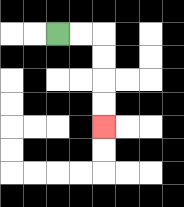{'start': '[2, 1]', 'end': '[4, 5]', 'path_directions': 'R,R,D,D,D,D', 'path_coordinates': '[[2, 1], [3, 1], [4, 1], [4, 2], [4, 3], [4, 4], [4, 5]]'}